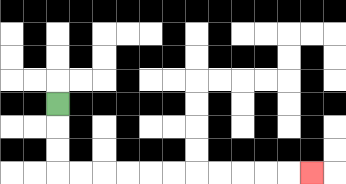{'start': '[2, 4]', 'end': '[13, 7]', 'path_directions': 'D,D,D,R,R,R,R,R,R,R,R,R,R,R', 'path_coordinates': '[[2, 4], [2, 5], [2, 6], [2, 7], [3, 7], [4, 7], [5, 7], [6, 7], [7, 7], [8, 7], [9, 7], [10, 7], [11, 7], [12, 7], [13, 7]]'}